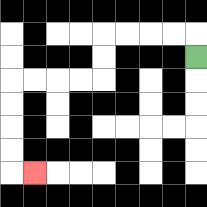{'start': '[8, 2]', 'end': '[1, 7]', 'path_directions': 'U,L,L,L,L,D,D,L,L,L,L,D,D,D,D,R', 'path_coordinates': '[[8, 2], [8, 1], [7, 1], [6, 1], [5, 1], [4, 1], [4, 2], [4, 3], [3, 3], [2, 3], [1, 3], [0, 3], [0, 4], [0, 5], [0, 6], [0, 7], [1, 7]]'}